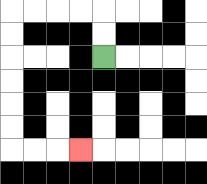{'start': '[4, 2]', 'end': '[3, 6]', 'path_directions': 'U,U,L,L,L,L,D,D,D,D,D,D,R,R,R', 'path_coordinates': '[[4, 2], [4, 1], [4, 0], [3, 0], [2, 0], [1, 0], [0, 0], [0, 1], [0, 2], [0, 3], [0, 4], [0, 5], [0, 6], [1, 6], [2, 6], [3, 6]]'}